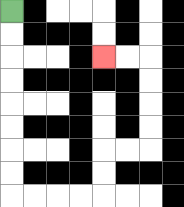{'start': '[0, 0]', 'end': '[4, 2]', 'path_directions': 'D,D,D,D,D,D,D,D,R,R,R,R,U,U,R,R,U,U,U,U,L,L', 'path_coordinates': '[[0, 0], [0, 1], [0, 2], [0, 3], [0, 4], [0, 5], [0, 6], [0, 7], [0, 8], [1, 8], [2, 8], [3, 8], [4, 8], [4, 7], [4, 6], [5, 6], [6, 6], [6, 5], [6, 4], [6, 3], [6, 2], [5, 2], [4, 2]]'}